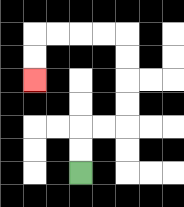{'start': '[3, 7]', 'end': '[1, 3]', 'path_directions': 'U,U,R,R,U,U,U,U,L,L,L,L,D,D', 'path_coordinates': '[[3, 7], [3, 6], [3, 5], [4, 5], [5, 5], [5, 4], [5, 3], [5, 2], [5, 1], [4, 1], [3, 1], [2, 1], [1, 1], [1, 2], [1, 3]]'}